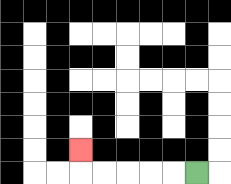{'start': '[8, 7]', 'end': '[3, 6]', 'path_directions': 'L,L,L,L,L,U', 'path_coordinates': '[[8, 7], [7, 7], [6, 7], [5, 7], [4, 7], [3, 7], [3, 6]]'}